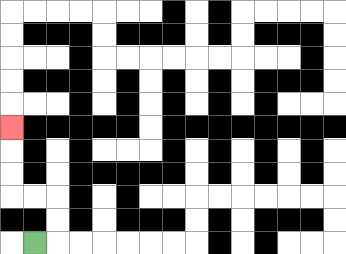{'start': '[1, 10]', 'end': '[0, 5]', 'path_directions': 'R,U,U,L,L,U,U,U', 'path_coordinates': '[[1, 10], [2, 10], [2, 9], [2, 8], [1, 8], [0, 8], [0, 7], [0, 6], [0, 5]]'}